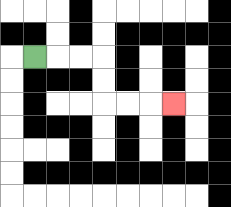{'start': '[1, 2]', 'end': '[7, 4]', 'path_directions': 'R,R,R,D,D,R,R,R', 'path_coordinates': '[[1, 2], [2, 2], [3, 2], [4, 2], [4, 3], [4, 4], [5, 4], [6, 4], [7, 4]]'}